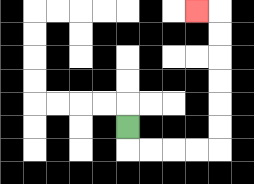{'start': '[5, 5]', 'end': '[8, 0]', 'path_directions': 'D,R,R,R,R,U,U,U,U,U,U,L', 'path_coordinates': '[[5, 5], [5, 6], [6, 6], [7, 6], [8, 6], [9, 6], [9, 5], [9, 4], [9, 3], [9, 2], [9, 1], [9, 0], [8, 0]]'}